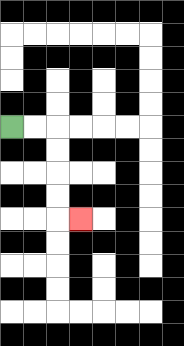{'start': '[0, 5]', 'end': '[3, 9]', 'path_directions': 'R,R,D,D,D,D,R', 'path_coordinates': '[[0, 5], [1, 5], [2, 5], [2, 6], [2, 7], [2, 8], [2, 9], [3, 9]]'}